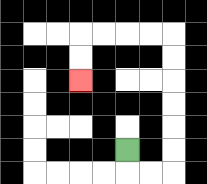{'start': '[5, 6]', 'end': '[3, 3]', 'path_directions': 'D,R,R,U,U,U,U,U,U,L,L,L,L,D,D', 'path_coordinates': '[[5, 6], [5, 7], [6, 7], [7, 7], [7, 6], [7, 5], [7, 4], [7, 3], [7, 2], [7, 1], [6, 1], [5, 1], [4, 1], [3, 1], [3, 2], [3, 3]]'}